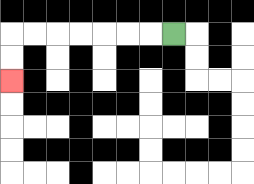{'start': '[7, 1]', 'end': '[0, 3]', 'path_directions': 'L,L,L,L,L,L,L,D,D', 'path_coordinates': '[[7, 1], [6, 1], [5, 1], [4, 1], [3, 1], [2, 1], [1, 1], [0, 1], [0, 2], [0, 3]]'}